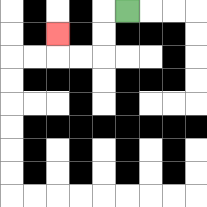{'start': '[5, 0]', 'end': '[2, 1]', 'path_directions': 'L,D,D,L,L,U', 'path_coordinates': '[[5, 0], [4, 0], [4, 1], [4, 2], [3, 2], [2, 2], [2, 1]]'}